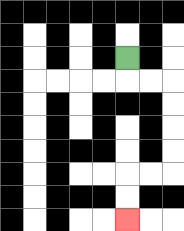{'start': '[5, 2]', 'end': '[5, 9]', 'path_directions': 'D,R,R,D,D,D,D,L,L,D,D', 'path_coordinates': '[[5, 2], [5, 3], [6, 3], [7, 3], [7, 4], [7, 5], [7, 6], [7, 7], [6, 7], [5, 7], [5, 8], [5, 9]]'}